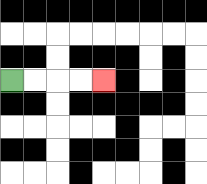{'start': '[0, 3]', 'end': '[4, 3]', 'path_directions': 'R,R,R,R', 'path_coordinates': '[[0, 3], [1, 3], [2, 3], [3, 3], [4, 3]]'}